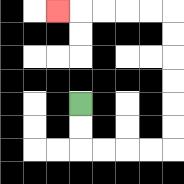{'start': '[3, 4]', 'end': '[2, 0]', 'path_directions': 'D,D,R,R,R,R,U,U,U,U,U,U,L,L,L,L,L', 'path_coordinates': '[[3, 4], [3, 5], [3, 6], [4, 6], [5, 6], [6, 6], [7, 6], [7, 5], [7, 4], [7, 3], [7, 2], [7, 1], [7, 0], [6, 0], [5, 0], [4, 0], [3, 0], [2, 0]]'}